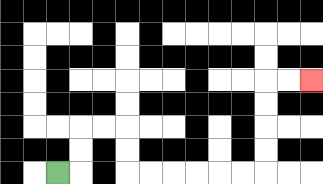{'start': '[2, 7]', 'end': '[13, 3]', 'path_directions': 'R,U,U,R,R,D,D,R,R,R,R,R,R,U,U,U,U,R,R', 'path_coordinates': '[[2, 7], [3, 7], [3, 6], [3, 5], [4, 5], [5, 5], [5, 6], [5, 7], [6, 7], [7, 7], [8, 7], [9, 7], [10, 7], [11, 7], [11, 6], [11, 5], [11, 4], [11, 3], [12, 3], [13, 3]]'}